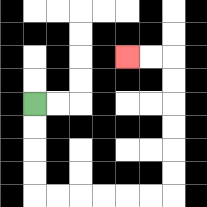{'start': '[1, 4]', 'end': '[5, 2]', 'path_directions': 'D,D,D,D,R,R,R,R,R,R,U,U,U,U,U,U,L,L', 'path_coordinates': '[[1, 4], [1, 5], [1, 6], [1, 7], [1, 8], [2, 8], [3, 8], [4, 8], [5, 8], [6, 8], [7, 8], [7, 7], [7, 6], [7, 5], [7, 4], [7, 3], [7, 2], [6, 2], [5, 2]]'}